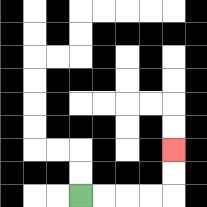{'start': '[3, 8]', 'end': '[7, 6]', 'path_directions': 'R,R,R,R,U,U', 'path_coordinates': '[[3, 8], [4, 8], [5, 8], [6, 8], [7, 8], [7, 7], [7, 6]]'}